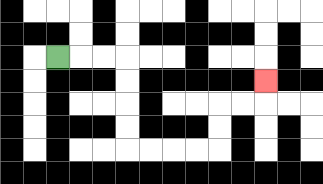{'start': '[2, 2]', 'end': '[11, 3]', 'path_directions': 'R,R,R,D,D,D,D,R,R,R,R,U,U,R,R,U', 'path_coordinates': '[[2, 2], [3, 2], [4, 2], [5, 2], [5, 3], [5, 4], [5, 5], [5, 6], [6, 6], [7, 6], [8, 6], [9, 6], [9, 5], [9, 4], [10, 4], [11, 4], [11, 3]]'}